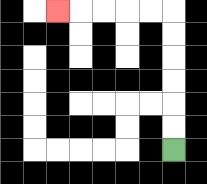{'start': '[7, 6]', 'end': '[2, 0]', 'path_directions': 'U,U,U,U,U,U,L,L,L,L,L', 'path_coordinates': '[[7, 6], [7, 5], [7, 4], [7, 3], [7, 2], [7, 1], [7, 0], [6, 0], [5, 0], [4, 0], [3, 0], [2, 0]]'}